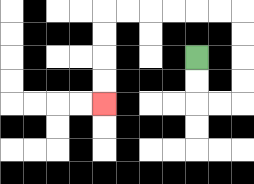{'start': '[8, 2]', 'end': '[4, 4]', 'path_directions': 'D,D,R,R,U,U,U,U,L,L,L,L,L,L,D,D,D,D', 'path_coordinates': '[[8, 2], [8, 3], [8, 4], [9, 4], [10, 4], [10, 3], [10, 2], [10, 1], [10, 0], [9, 0], [8, 0], [7, 0], [6, 0], [5, 0], [4, 0], [4, 1], [4, 2], [4, 3], [4, 4]]'}